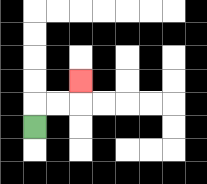{'start': '[1, 5]', 'end': '[3, 3]', 'path_directions': 'U,R,R,U', 'path_coordinates': '[[1, 5], [1, 4], [2, 4], [3, 4], [3, 3]]'}